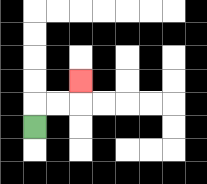{'start': '[1, 5]', 'end': '[3, 3]', 'path_directions': 'U,R,R,U', 'path_coordinates': '[[1, 5], [1, 4], [2, 4], [3, 4], [3, 3]]'}